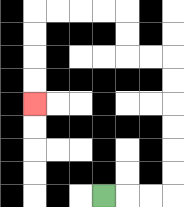{'start': '[4, 8]', 'end': '[1, 4]', 'path_directions': 'R,R,R,U,U,U,U,U,U,L,L,U,U,L,L,L,L,D,D,D,D', 'path_coordinates': '[[4, 8], [5, 8], [6, 8], [7, 8], [7, 7], [7, 6], [7, 5], [7, 4], [7, 3], [7, 2], [6, 2], [5, 2], [5, 1], [5, 0], [4, 0], [3, 0], [2, 0], [1, 0], [1, 1], [1, 2], [1, 3], [1, 4]]'}